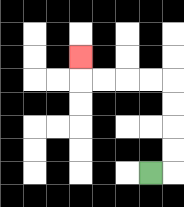{'start': '[6, 7]', 'end': '[3, 2]', 'path_directions': 'R,U,U,U,U,L,L,L,L,U', 'path_coordinates': '[[6, 7], [7, 7], [7, 6], [7, 5], [7, 4], [7, 3], [6, 3], [5, 3], [4, 3], [3, 3], [3, 2]]'}